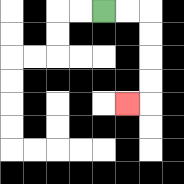{'start': '[4, 0]', 'end': '[5, 4]', 'path_directions': 'R,R,D,D,D,D,L', 'path_coordinates': '[[4, 0], [5, 0], [6, 0], [6, 1], [6, 2], [6, 3], [6, 4], [5, 4]]'}